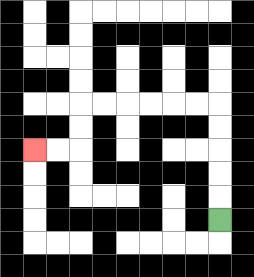{'start': '[9, 9]', 'end': '[1, 6]', 'path_directions': 'U,U,U,U,U,L,L,L,L,L,L,D,D,L,L', 'path_coordinates': '[[9, 9], [9, 8], [9, 7], [9, 6], [9, 5], [9, 4], [8, 4], [7, 4], [6, 4], [5, 4], [4, 4], [3, 4], [3, 5], [3, 6], [2, 6], [1, 6]]'}